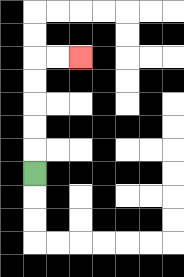{'start': '[1, 7]', 'end': '[3, 2]', 'path_directions': 'U,U,U,U,U,R,R', 'path_coordinates': '[[1, 7], [1, 6], [1, 5], [1, 4], [1, 3], [1, 2], [2, 2], [3, 2]]'}